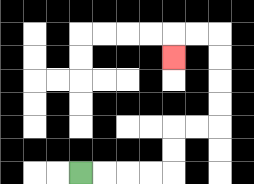{'start': '[3, 7]', 'end': '[7, 2]', 'path_directions': 'R,R,R,R,U,U,R,R,U,U,U,U,L,L,D', 'path_coordinates': '[[3, 7], [4, 7], [5, 7], [6, 7], [7, 7], [7, 6], [7, 5], [8, 5], [9, 5], [9, 4], [9, 3], [9, 2], [9, 1], [8, 1], [7, 1], [7, 2]]'}